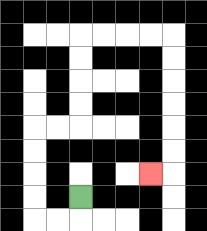{'start': '[3, 8]', 'end': '[6, 7]', 'path_directions': 'D,L,L,U,U,U,U,R,R,U,U,U,U,R,R,R,R,D,D,D,D,D,D,L', 'path_coordinates': '[[3, 8], [3, 9], [2, 9], [1, 9], [1, 8], [1, 7], [1, 6], [1, 5], [2, 5], [3, 5], [3, 4], [3, 3], [3, 2], [3, 1], [4, 1], [5, 1], [6, 1], [7, 1], [7, 2], [7, 3], [7, 4], [7, 5], [7, 6], [7, 7], [6, 7]]'}